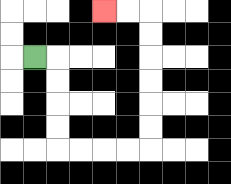{'start': '[1, 2]', 'end': '[4, 0]', 'path_directions': 'R,D,D,D,D,R,R,R,R,U,U,U,U,U,U,L,L', 'path_coordinates': '[[1, 2], [2, 2], [2, 3], [2, 4], [2, 5], [2, 6], [3, 6], [4, 6], [5, 6], [6, 6], [6, 5], [6, 4], [6, 3], [6, 2], [6, 1], [6, 0], [5, 0], [4, 0]]'}